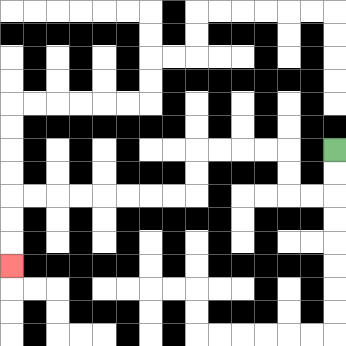{'start': '[14, 6]', 'end': '[0, 11]', 'path_directions': 'D,D,L,L,U,U,L,L,L,L,D,D,L,L,L,L,L,L,L,L,D,D,D', 'path_coordinates': '[[14, 6], [14, 7], [14, 8], [13, 8], [12, 8], [12, 7], [12, 6], [11, 6], [10, 6], [9, 6], [8, 6], [8, 7], [8, 8], [7, 8], [6, 8], [5, 8], [4, 8], [3, 8], [2, 8], [1, 8], [0, 8], [0, 9], [0, 10], [0, 11]]'}